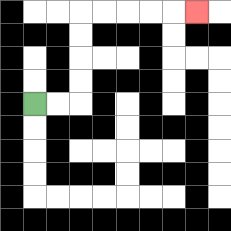{'start': '[1, 4]', 'end': '[8, 0]', 'path_directions': 'R,R,U,U,U,U,R,R,R,R,R', 'path_coordinates': '[[1, 4], [2, 4], [3, 4], [3, 3], [3, 2], [3, 1], [3, 0], [4, 0], [5, 0], [6, 0], [7, 0], [8, 0]]'}